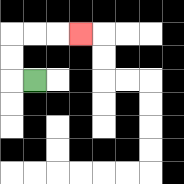{'start': '[1, 3]', 'end': '[3, 1]', 'path_directions': 'L,U,U,R,R,R', 'path_coordinates': '[[1, 3], [0, 3], [0, 2], [0, 1], [1, 1], [2, 1], [3, 1]]'}